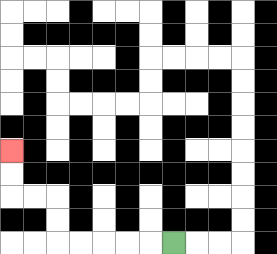{'start': '[7, 10]', 'end': '[0, 6]', 'path_directions': 'L,L,L,L,L,U,U,L,L,U,U', 'path_coordinates': '[[7, 10], [6, 10], [5, 10], [4, 10], [3, 10], [2, 10], [2, 9], [2, 8], [1, 8], [0, 8], [0, 7], [0, 6]]'}